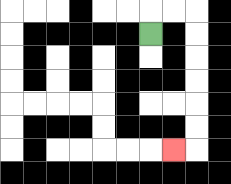{'start': '[6, 1]', 'end': '[7, 6]', 'path_directions': 'U,R,R,D,D,D,D,D,D,L', 'path_coordinates': '[[6, 1], [6, 0], [7, 0], [8, 0], [8, 1], [8, 2], [8, 3], [8, 4], [8, 5], [8, 6], [7, 6]]'}